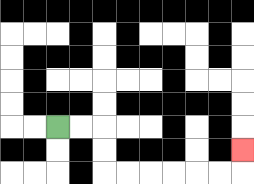{'start': '[2, 5]', 'end': '[10, 6]', 'path_directions': 'R,R,D,D,R,R,R,R,R,R,U', 'path_coordinates': '[[2, 5], [3, 5], [4, 5], [4, 6], [4, 7], [5, 7], [6, 7], [7, 7], [8, 7], [9, 7], [10, 7], [10, 6]]'}